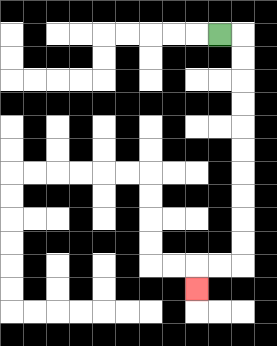{'start': '[9, 1]', 'end': '[8, 12]', 'path_directions': 'R,D,D,D,D,D,D,D,D,D,D,L,L,D', 'path_coordinates': '[[9, 1], [10, 1], [10, 2], [10, 3], [10, 4], [10, 5], [10, 6], [10, 7], [10, 8], [10, 9], [10, 10], [10, 11], [9, 11], [8, 11], [8, 12]]'}